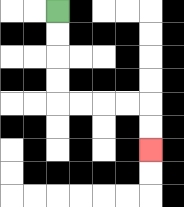{'start': '[2, 0]', 'end': '[6, 6]', 'path_directions': 'D,D,D,D,R,R,R,R,D,D', 'path_coordinates': '[[2, 0], [2, 1], [2, 2], [2, 3], [2, 4], [3, 4], [4, 4], [5, 4], [6, 4], [6, 5], [6, 6]]'}